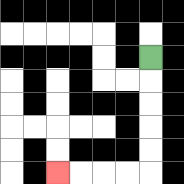{'start': '[6, 2]', 'end': '[2, 7]', 'path_directions': 'D,D,D,D,D,L,L,L,L', 'path_coordinates': '[[6, 2], [6, 3], [6, 4], [6, 5], [6, 6], [6, 7], [5, 7], [4, 7], [3, 7], [2, 7]]'}